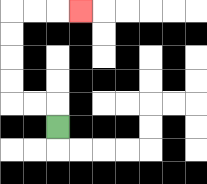{'start': '[2, 5]', 'end': '[3, 0]', 'path_directions': 'U,L,L,U,U,U,U,R,R,R', 'path_coordinates': '[[2, 5], [2, 4], [1, 4], [0, 4], [0, 3], [0, 2], [0, 1], [0, 0], [1, 0], [2, 0], [3, 0]]'}